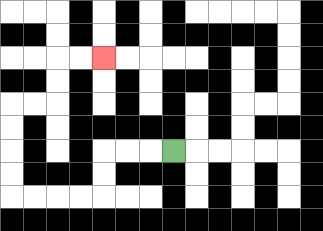{'start': '[7, 6]', 'end': '[4, 2]', 'path_directions': 'L,L,L,D,D,L,L,L,L,U,U,U,U,R,R,U,U,R,R', 'path_coordinates': '[[7, 6], [6, 6], [5, 6], [4, 6], [4, 7], [4, 8], [3, 8], [2, 8], [1, 8], [0, 8], [0, 7], [0, 6], [0, 5], [0, 4], [1, 4], [2, 4], [2, 3], [2, 2], [3, 2], [4, 2]]'}